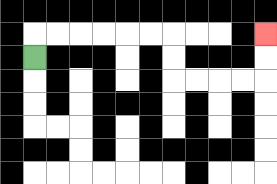{'start': '[1, 2]', 'end': '[11, 1]', 'path_directions': 'U,R,R,R,R,R,R,D,D,R,R,R,R,U,U', 'path_coordinates': '[[1, 2], [1, 1], [2, 1], [3, 1], [4, 1], [5, 1], [6, 1], [7, 1], [7, 2], [7, 3], [8, 3], [9, 3], [10, 3], [11, 3], [11, 2], [11, 1]]'}